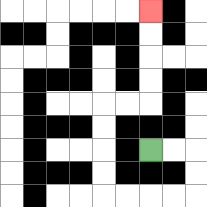{'start': '[6, 6]', 'end': '[6, 0]', 'path_directions': 'R,R,D,D,L,L,L,L,U,U,U,U,R,R,U,U,U,U', 'path_coordinates': '[[6, 6], [7, 6], [8, 6], [8, 7], [8, 8], [7, 8], [6, 8], [5, 8], [4, 8], [4, 7], [4, 6], [4, 5], [4, 4], [5, 4], [6, 4], [6, 3], [6, 2], [6, 1], [6, 0]]'}